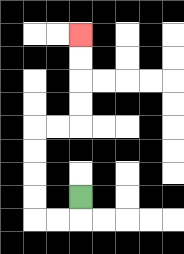{'start': '[3, 8]', 'end': '[3, 1]', 'path_directions': 'D,L,L,U,U,U,U,R,R,U,U,U,U', 'path_coordinates': '[[3, 8], [3, 9], [2, 9], [1, 9], [1, 8], [1, 7], [1, 6], [1, 5], [2, 5], [3, 5], [3, 4], [3, 3], [3, 2], [3, 1]]'}